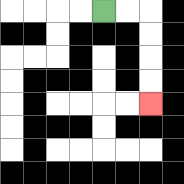{'start': '[4, 0]', 'end': '[6, 4]', 'path_directions': 'R,R,D,D,D,D', 'path_coordinates': '[[4, 0], [5, 0], [6, 0], [6, 1], [6, 2], [6, 3], [6, 4]]'}